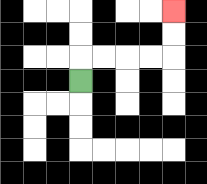{'start': '[3, 3]', 'end': '[7, 0]', 'path_directions': 'U,R,R,R,R,U,U', 'path_coordinates': '[[3, 3], [3, 2], [4, 2], [5, 2], [6, 2], [7, 2], [7, 1], [7, 0]]'}